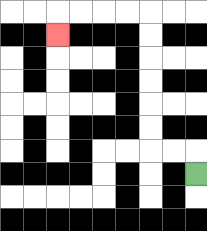{'start': '[8, 7]', 'end': '[2, 1]', 'path_directions': 'U,L,L,U,U,U,U,U,U,L,L,L,L,D', 'path_coordinates': '[[8, 7], [8, 6], [7, 6], [6, 6], [6, 5], [6, 4], [6, 3], [6, 2], [6, 1], [6, 0], [5, 0], [4, 0], [3, 0], [2, 0], [2, 1]]'}